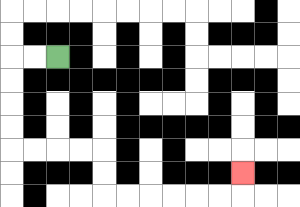{'start': '[2, 2]', 'end': '[10, 7]', 'path_directions': 'L,L,D,D,D,D,R,R,R,R,D,D,R,R,R,R,R,R,U', 'path_coordinates': '[[2, 2], [1, 2], [0, 2], [0, 3], [0, 4], [0, 5], [0, 6], [1, 6], [2, 6], [3, 6], [4, 6], [4, 7], [4, 8], [5, 8], [6, 8], [7, 8], [8, 8], [9, 8], [10, 8], [10, 7]]'}